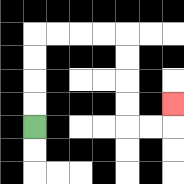{'start': '[1, 5]', 'end': '[7, 4]', 'path_directions': 'U,U,U,U,R,R,R,R,D,D,D,D,R,R,U', 'path_coordinates': '[[1, 5], [1, 4], [1, 3], [1, 2], [1, 1], [2, 1], [3, 1], [4, 1], [5, 1], [5, 2], [5, 3], [5, 4], [5, 5], [6, 5], [7, 5], [7, 4]]'}